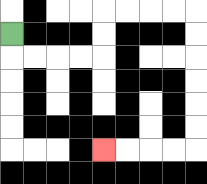{'start': '[0, 1]', 'end': '[4, 6]', 'path_directions': 'D,R,R,R,R,U,U,R,R,R,R,D,D,D,D,D,D,L,L,L,L', 'path_coordinates': '[[0, 1], [0, 2], [1, 2], [2, 2], [3, 2], [4, 2], [4, 1], [4, 0], [5, 0], [6, 0], [7, 0], [8, 0], [8, 1], [8, 2], [8, 3], [8, 4], [8, 5], [8, 6], [7, 6], [6, 6], [5, 6], [4, 6]]'}